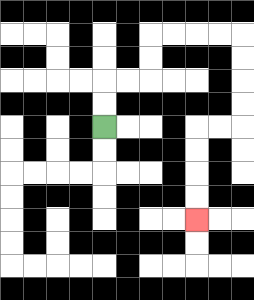{'start': '[4, 5]', 'end': '[8, 9]', 'path_directions': 'U,U,R,R,U,U,R,R,R,R,D,D,D,D,L,L,D,D,D,D', 'path_coordinates': '[[4, 5], [4, 4], [4, 3], [5, 3], [6, 3], [6, 2], [6, 1], [7, 1], [8, 1], [9, 1], [10, 1], [10, 2], [10, 3], [10, 4], [10, 5], [9, 5], [8, 5], [8, 6], [8, 7], [8, 8], [8, 9]]'}